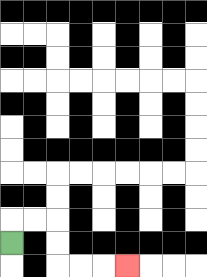{'start': '[0, 10]', 'end': '[5, 11]', 'path_directions': 'U,R,R,D,D,R,R,R', 'path_coordinates': '[[0, 10], [0, 9], [1, 9], [2, 9], [2, 10], [2, 11], [3, 11], [4, 11], [5, 11]]'}